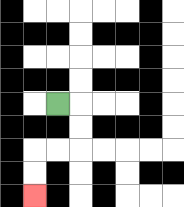{'start': '[2, 4]', 'end': '[1, 8]', 'path_directions': 'R,D,D,L,L,D,D', 'path_coordinates': '[[2, 4], [3, 4], [3, 5], [3, 6], [2, 6], [1, 6], [1, 7], [1, 8]]'}